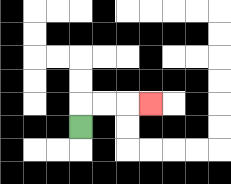{'start': '[3, 5]', 'end': '[6, 4]', 'path_directions': 'U,R,R,R', 'path_coordinates': '[[3, 5], [3, 4], [4, 4], [5, 4], [6, 4]]'}